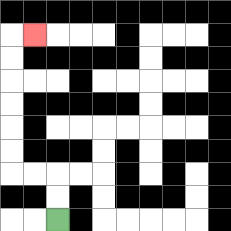{'start': '[2, 9]', 'end': '[1, 1]', 'path_directions': 'U,U,L,L,U,U,U,U,U,U,R', 'path_coordinates': '[[2, 9], [2, 8], [2, 7], [1, 7], [0, 7], [0, 6], [0, 5], [0, 4], [0, 3], [0, 2], [0, 1], [1, 1]]'}